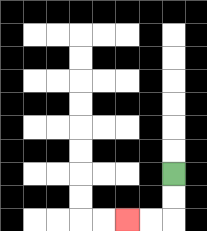{'start': '[7, 7]', 'end': '[5, 9]', 'path_directions': 'D,D,L,L', 'path_coordinates': '[[7, 7], [7, 8], [7, 9], [6, 9], [5, 9]]'}